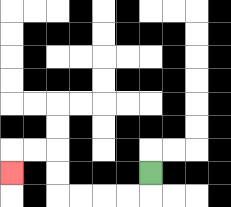{'start': '[6, 7]', 'end': '[0, 7]', 'path_directions': 'D,L,L,L,L,U,U,L,L,D', 'path_coordinates': '[[6, 7], [6, 8], [5, 8], [4, 8], [3, 8], [2, 8], [2, 7], [2, 6], [1, 6], [0, 6], [0, 7]]'}